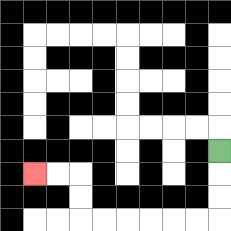{'start': '[9, 6]', 'end': '[1, 7]', 'path_directions': 'D,D,D,L,L,L,L,L,L,U,U,L,L', 'path_coordinates': '[[9, 6], [9, 7], [9, 8], [9, 9], [8, 9], [7, 9], [6, 9], [5, 9], [4, 9], [3, 9], [3, 8], [3, 7], [2, 7], [1, 7]]'}